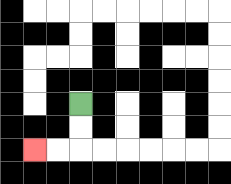{'start': '[3, 4]', 'end': '[1, 6]', 'path_directions': 'D,D,L,L', 'path_coordinates': '[[3, 4], [3, 5], [3, 6], [2, 6], [1, 6]]'}